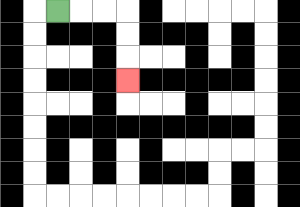{'start': '[2, 0]', 'end': '[5, 3]', 'path_directions': 'R,R,R,D,D,D', 'path_coordinates': '[[2, 0], [3, 0], [4, 0], [5, 0], [5, 1], [5, 2], [5, 3]]'}